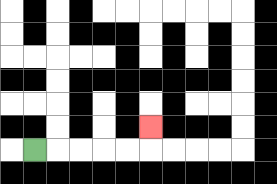{'start': '[1, 6]', 'end': '[6, 5]', 'path_directions': 'R,R,R,R,R,U', 'path_coordinates': '[[1, 6], [2, 6], [3, 6], [4, 6], [5, 6], [6, 6], [6, 5]]'}